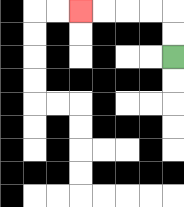{'start': '[7, 2]', 'end': '[3, 0]', 'path_directions': 'U,U,L,L,L,L', 'path_coordinates': '[[7, 2], [7, 1], [7, 0], [6, 0], [5, 0], [4, 0], [3, 0]]'}